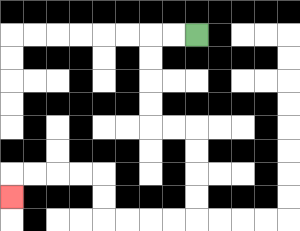{'start': '[8, 1]', 'end': '[0, 8]', 'path_directions': 'L,L,D,D,D,D,R,R,D,D,D,D,L,L,L,L,U,U,L,L,L,L,D', 'path_coordinates': '[[8, 1], [7, 1], [6, 1], [6, 2], [6, 3], [6, 4], [6, 5], [7, 5], [8, 5], [8, 6], [8, 7], [8, 8], [8, 9], [7, 9], [6, 9], [5, 9], [4, 9], [4, 8], [4, 7], [3, 7], [2, 7], [1, 7], [0, 7], [0, 8]]'}